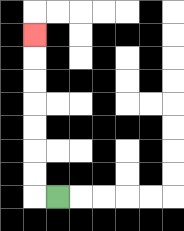{'start': '[2, 8]', 'end': '[1, 1]', 'path_directions': 'L,U,U,U,U,U,U,U', 'path_coordinates': '[[2, 8], [1, 8], [1, 7], [1, 6], [1, 5], [1, 4], [1, 3], [1, 2], [1, 1]]'}